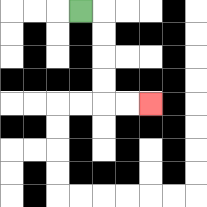{'start': '[3, 0]', 'end': '[6, 4]', 'path_directions': 'R,D,D,D,D,R,R', 'path_coordinates': '[[3, 0], [4, 0], [4, 1], [4, 2], [4, 3], [4, 4], [5, 4], [6, 4]]'}